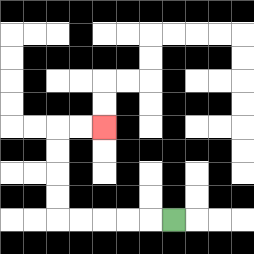{'start': '[7, 9]', 'end': '[4, 5]', 'path_directions': 'L,L,L,L,L,U,U,U,U,R,R', 'path_coordinates': '[[7, 9], [6, 9], [5, 9], [4, 9], [3, 9], [2, 9], [2, 8], [2, 7], [2, 6], [2, 5], [3, 5], [4, 5]]'}